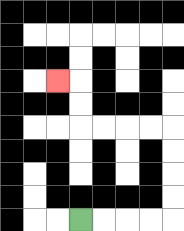{'start': '[3, 9]', 'end': '[2, 3]', 'path_directions': 'R,R,R,R,U,U,U,U,L,L,L,L,U,U,L', 'path_coordinates': '[[3, 9], [4, 9], [5, 9], [6, 9], [7, 9], [7, 8], [7, 7], [7, 6], [7, 5], [6, 5], [5, 5], [4, 5], [3, 5], [3, 4], [3, 3], [2, 3]]'}